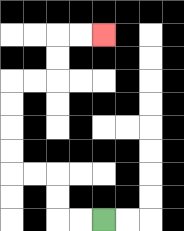{'start': '[4, 9]', 'end': '[4, 1]', 'path_directions': 'L,L,U,U,L,L,U,U,U,U,R,R,U,U,R,R', 'path_coordinates': '[[4, 9], [3, 9], [2, 9], [2, 8], [2, 7], [1, 7], [0, 7], [0, 6], [0, 5], [0, 4], [0, 3], [1, 3], [2, 3], [2, 2], [2, 1], [3, 1], [4, 1]]'}